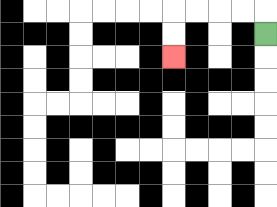{'start': '[11, 1]', 'end': '[7, 2]', 'path_directions': 'U,L,L,L,L,D,D', 'path_coordinates': '[[11, 1], [11, 0], [10, 0], [9, 0], [8, 0], [7, 0], [7, 1], [7, 2]]'}